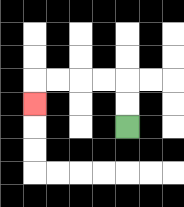{'start': '[5, 5]', 'end': '[1, 4]', 'path_directions': 'U,U,L,L,L,L,D', 'path_coordinates': '[[5, 5], [5, 4], [5, 3], [4, 3], [3, 3], [2, 3], [1, 3], [1, 4]]'}